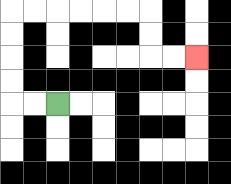{'start': '[2, 4]', 'end': '[8, 2]', 'path_directions': 'L,L,U,U,U,U,R,R,R,R,R,R,D,D,R,R', 'path_coordinates': '[[2, 4], [1, 4], [0, 4], [0, 3], [0, 2], [0, 1], [0, 0], [1, 0], [2, 0], [3, 0], [4, 0], [5, 0], [6, 0], [6, 1], [6, 2], [7, 2], [8, 2]]'}